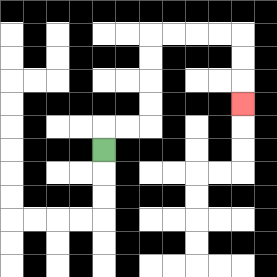{'start': '[4, 6]', 'end': '[10, 4]', 'path_directions': 'U,R,R,U,U,U,U,R,R,R,R,D,D,D', 'path_coordinates': '[[4, 6], [4, 5], [5, 5], [6, 5], [6, 4], [6, 3], [6, 2], [6, 1], [7, 1], [8, 1], [9, 1], [10, 1], [10, 2], [10, 3], [10, 4]]'}